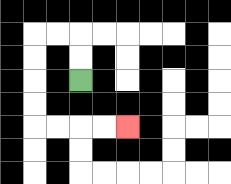{'start': '[3, 3]', 'end': '[5, 5]', 'path_directions': 'U,U,L,L,D,D,D,D,R,R,R,R', 'path_coordinates': '[[3, 3], [3, 2], [3, 1], [2, 1], [1, 1], [1, 2], [1, 3], [1, 4], [1, 5], [2, 5], [3, 5], [4, 5], [5, 5]]'}